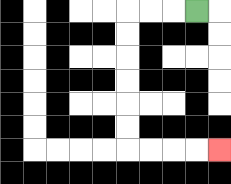{'start': '[8, 0]', 'end': '[9, 6]', 'path_directions': 'L,L,L,D,D,D,D,D,D,R,R,R,R', 'path_coordinates': '[[8, 0], [7, 0], [6, 0], [5, 0], [5, 1], [5, 2], [5, 3], [5, 4], [5, 5], [5, 6], [6, 6], [7, 6], [8, 6], [9, 6]]'}